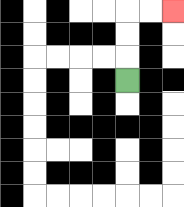{'start': '[5, 3]', 'end': '[7, 0]', 'path_directions': 'U,U,U,R,R', 'path_coordinates': '[[5, 3], [5, 2], [5, 1], [5, 0], [6, 0], [7, 0]]'}